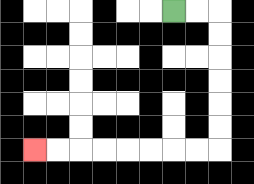{'start': '[7, 0]', 'end': '[1, 6]', 'path_directions': 'R,R,D,D,D,D,D,D,L,L,L,L,L,L,L,L', 'path_coordinates': '[[7, 0], [8, 0], [9, 0], [9, 1], [9, 2], [9, 3], [9, 4], [9, 5], [9, 6], [8, 6], [7, 6], [6, 6], [5, 6], [4, 6], [3, 6], [2, 6], [1, 6]]'}